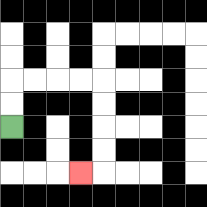{'start': '[0, 5]', 'end': '[3, 7]', 'path_directions': 'U,U,R,R,R,R,D,D,D,D,L', 'path_coordinates': '[[0, 5], [0, 4], [0, 3], [1, 3], [2, 3], [3, 3], [4, 3], [4, 4], [4, 5], [4, 6], [4, 7], [3, 7]]'}